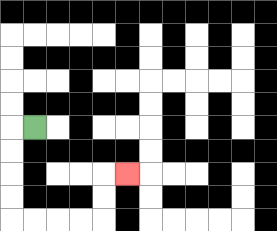{'start': '[1, 5]', 'end': '[5, 7]', 'path_directions': 'L,D,D,D,D,R,R,R,R,U,U,R', 'path_coordinates': '[[1, 5], [0, 5], [0, 6], [0, 7], [0, 8], [0, 9], [1, 9], [2, 9], [3, 9], [4, 9], [4, 8], [4, 7], [5, 7]]'}